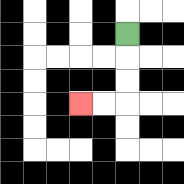{'start': '[5, 1]', 'end': '[3, 4]', 'path_directions': 'D,D,D,L,L', 'path_coordinates': '[[5, 1], [5, 2], [5, 3], [5, 4], [4, 4], [3, 4]]'}